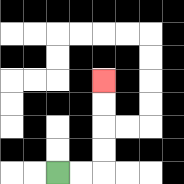{'start': '[2, 7]', 'end': '[4, 3]', 'path_directions': 'R,R,U,U,U,U', 'path_coordinates': '[[2, 7], [3, 7], [4, 7], [4, 6], [4, 5], [4, 4], [4, 3]]'}